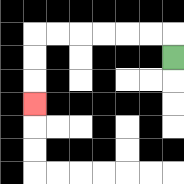{'start': '[7, 2]', 'end': '[1, 4]', 'path_directions': 'U,L,L,L,L,L,L,D,D,D', 'path_coordinates': '[[7, 2], [7, 1], [6, 1], [5, 1], [4, 1], [3, 1], [2, 1], [1, 1], [1, 2], [1, 3], [1, 4]]'}